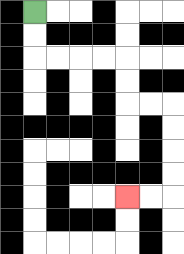{'start': '[1, 0]', 'end': '[5, 8]', 'path_directions': 'D,D,R,R,R,R,D,D,R,R,D,D,D,D,L,L', 'path_coordinates': '[[1, 0], [1, 1], [1, 2], [2, 2], [3, 2], [4, 2], [5, 2], [5, 3], [5, 4], [6, 4], [7, 4], [7, 5], [7, 6], [7, 7], [7, 8], [6, 8], [5, 8]]'}